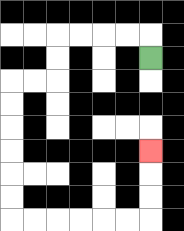{'start': '[6, 2]', 'end': '[6, 6]', 'path_directions': 'U,L,L,L,L,D,D,L,L,D,D,D,D,D,D,R,R,R,R,R,R,U,U,U', 'path_coordinates': '[[6, 2], [6, 1], [5, 1], [4, 1], [3, 1], [2, 1], [2, 2], [2, 3], [1, 3], [0, 3], [0, 4], [0, 5], [0, 6], [0, 7], [0, 8], [0, 9], [1, 9], [2, 9], [3, 9], [4, 9], [5, 9], [6, 9], [6, 8], [6, 7], [6, 6]]'}